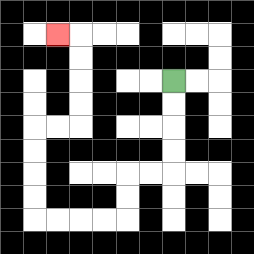{'start': '[7, 3]', 'end': '[2, 1]', 'path_directions': 'D,D,D,D,L,L,D,D,L,L,L,L,U,U,U,U,R,R,U,U,U,U,L', 'path_coordinates': '[[7, 3], [7, 4], [7, 5], [7, 6], [7, 7], [6, 7], [5, 7], [5, 8], [5, 9], [4, 9], [3, 9], [2, 9], [1, 9], [1, 8], [1, 7], [1, 6], [1, 5], [2, 5], [3, 5], [3, 4], [3, 3], [3, 2], [3, 1], [2, 1]]'}